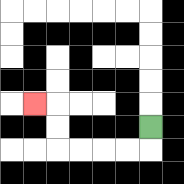{'start': '[6, 5]', 'end': '[1, 4]', 'path_directions': 'D,L,L,L,L,U,U,L', 'path_coordinates': '[[6, 5], [6, 6], [5, 6], [4, 6], [3, 6], [2, 6], [2, 5], [2, 4], [1, 4]]'}